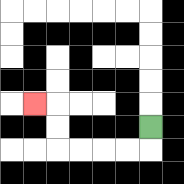{'start': '[6, 5]', 'end': '[1, 4]', 'path_directions': 'D,L,L,L,L,U,U,L', 'path_coordinates': '[[6, 5], [6, 6], [5, 6], [4, 6], [3, 6], [2, 6], [2, 5], [2, 4], [1, 4]]'}